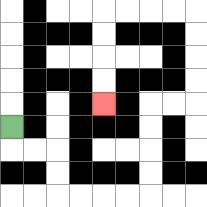{'start': '[0, 5]', 'end': '[4, 4]', 'path_directions': 'D,R,R,D,D,R,R,R,R,U,U,U,U,R,R,U,U,U,U,L,L,L,L,D,D,D,D', 'path_coordinates': '[[0, 5], [0, 6], [1, 6], [2, 6], [2, 7], [2, 8], [3, 8], [4, 8], [5, 8], [6, 8], [6, 7], [6, 6], [6, 5], [6, 4], [7, 4], [8, 4], [8, 3], [8, 2], [8, 1], [8, 0], [7, 0], [6, 0], [5, 0], [4, 0], [4, 1], [4, 2], [4, 3], [4, 4]]'}